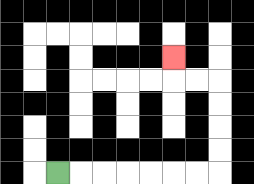{'start': '[2, 7]', 'end': '[7, 2]', 'path_directions': 'R,R,R,R,R,R,R,U,U,U,U,L,L,U', 'path_coordinates': '[[2, 7], [3, 7], [4, 7], [5, 7], [6, 7], [7, 7], [8, 7], [9, 7], [9, 6], [9, 5], [9, 4], [9, 3], [8, 3], [7, 3], [7, 2]]'}